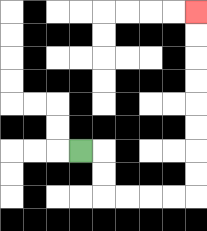{'start': '[3, 6]', 'end': '[8, 0]', 'path_directions': 'R,D,D,R,R,R,R,U,U,U,U,U,U,U,U', 'path_coordinates': '[[3, 6], [4, 6], [4, 7], [4, 8], [5, 8], [6, 8], [7, 8], [8, 8], [8, 7], [8, 6], [8, 5], [8, 4], [8, 3], [8, 2], [8, 1], [8, 0]]'}